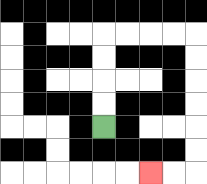{'start': '[4, 5]', 'end': '[6, 7]', 'path_directions': 'U,U,U,U,R,R,R,R,D,D,D,D,D,D,L,L', 'path_coordinates': '[[4, 5], [4, 4], [4, 3], [4, 2], [4, 1], [5, 1], [6, 1], [7, 1], [8, 1], [8, 2], [8, 3], [8, 4], [8, 5], [8, 6], [8, 7], [7, 7], [6, 7]]'}